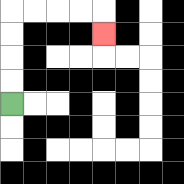{'start': '[0, 4]', 'end': '[4, 1]', 'path_directions': 'U,U,U,U,R,R,R,R,D', 'path_coordinates': '[[0, 4], [0, 3], [0, 2], [0, 1], [0, 0], [1, 0], [2, 0], [3, 0], [4, 0], [4, 1]]'}